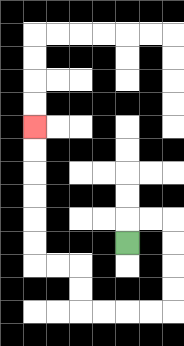{'start': '[5, 10]', 'end': '[1, 5]', 'path_directions': 'U,R,R,D,D,D,D,L,L,L,L,U,U,L,L,U,U,U,U,U,U', 'path_coordinates': '[[5, 10], [5, 9], [6, 9], [7, 9], [7, 10], [7, 11], [7, 12], [7, 13], [6, 13], [5, 13], [4, 13], [3, 13], [3, 12], [3, 11], [2, 11], [1, 11], [1, 10], [1, 9], [1, 8], [1, 7], [1, 6], [1, 5]]'}